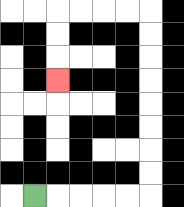{'start': '[1, 8]', 'end': '[2, 3]', 'path_directions': 'R,R,R,R,R,U,U,U,U,U,U,U,U,L,L,L,L,D,D,D', 'path_coordinates': '[[1, 8], [2, 8], [3, 8], [4, 8], [5, 8], [6, 8], [6, 7], [6, 6], [6, 5], [6, 4], [6, 3], [6, 2], [6, 1], [6, 0], [5, 0], [4, 0], [3, 0], [2, 0], [2, 1], [2, 2], [2, 3]]'}